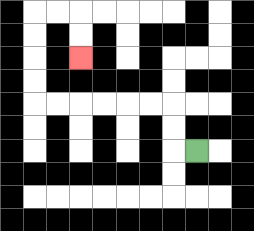{'start': '[8, 6]', 'end': '[3, 2]', 'path_directions': 'L,U,U,L,L,L,L,L,L,U,U,U,U,R,R,D,D', 'path_coordinates': '[[8, 6], [7, 6], [7, 5], [7, 4], [6, 4], [5, 4], [4, 4], [3, 4], [2, 4], [1, 4], [1, 3], [1, 2], [1, 1], [1, 0], [2, 0], [3, 0], [3, 1], [3, 2]]'}